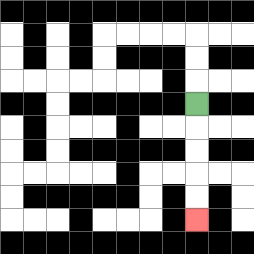{'start': '[8, 4]', 'end': '[8, 9]', 'path_directions': 'D,D,D,D,D', 'path_coordinates': '[[8, 4], [8, 5], [8, 6], [8, 7], [8, 8], [8, 9]]'}